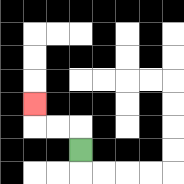{'start': '[3, 6]', 'end': '[1, 4]', 'path_directions': 'U,L,L,U', 'path_coordinates': '[[3, 6], [3, 5], [2, 5], [1, 5], [1, 4]]'}